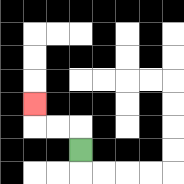{'start': '[3, 6]', 'end': '[1, 4]', 'path_directions': 'U,L,L,U', 'path_coordinates': '[[3, 6], [3, 5], [2, 5], [1, 5], [1, 4]]'}